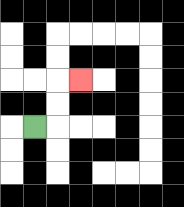{'start': '[1, 5]', 'end': '[3, 3]', 'path_directions': 'R,U,U,R', 'path_coordinates': '[[1, 5], [2, 5], [2, 4], [2, 3], [3, 3]]'}